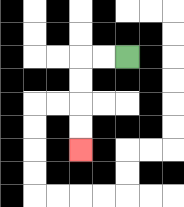{'start': '[5, 2]', 'end': '[3, 6]', 'path_directions': 'L,L,D,D,D,D', 'path_coordinates': '[[5, 2], [4, 2], [3, 2], [3, 3], [3, 4], [3, 5], [3, 6]]'}